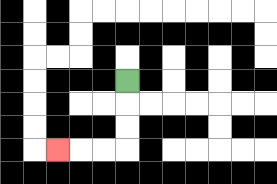{'start': '[5, 3]', 'end': '[2, 6]', 'path_directions': 'D,D,D,L,L,L', 'path_coordinates': '[[5, 3], [5, 4], [5, 5], [5, 6], [4, 6], [3, 6], [2, 6]]'}